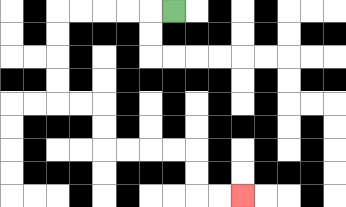{'start': '[7, 0]', 'end': '[10, 8]', 'path_directions': 'L,L,L,L,L,D,D,D,D,R,R,D,D,R,R,R,R,D,D,R,R', 'path_coordinates': '[[7, 0], [6, 0], [5, 0], [4, 0], [3, 0], [2, 0], [2, 1], [2, 2], [2, 3], [2, 4], [3, 4], [4, 4], [4, 5], [4, 6], [5, 6], [6, 6], [7, 6], [8, 6], [8, 7], [8, 8], [9, 8], [10, 8]]'}